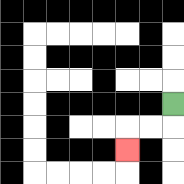{'start': '[7, 4]', 'end': '[5, 6]', 'path_directions': 'D,L,L,D', 'path_coordinates': '[[7, 4], [7, 5], [6, 5], [5, 5], [5, 6]]'}